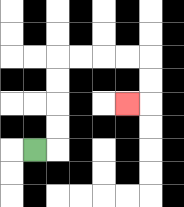{'start': '[1, 6]', 'end': '[5, 4]', 'path_directions': 'R,U,U,U,U,R,R,R,R,D,D,L', 'path_coordinates': '[[1, 6], [2, 6], [2, 5], [2, 4], [2, 3], [2, 2], [3, 2], [4, 2], [5, 2], [6, 2], [6, 3], [6, 4], [5, 4]]'}